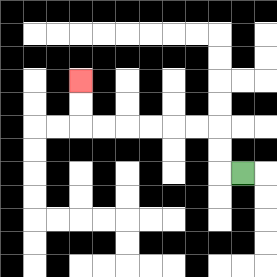{'start': '[10, 7]', 'end': '[3, 3]', 'path_directions': 'L,U,U,L,L,L,L,L,L,U,U', 'path_coordinates': '[[10, 7], [9, 7], [9, 6], [9, 5], [8, 5], [7, 5], [6, 5], [5, 5], [4, 5], [3, 5], [3, 4], [3, 3]]'}